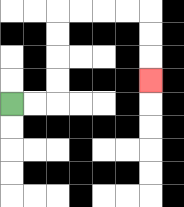{'start': '[0, 4]', 'end': '[6, 3]', 'path_directions': 'R,R,U,U,U,U,R,R,R,R,D,D,D', 'path_coordinates': '[[0, 4], [1, 4], [2, 4], [2, 3], [2, 2], [2, 1], [2, 0], [3, 0], [4, 0], [5, 0], [6, 0], [6, 1], [6, 2], [6, 3]]'}